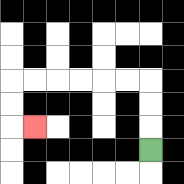{'start': '[6, 6]', 'end': '[1, 5]', 'path_directions': 'U,U,U,L,L,L,L,L,L,D,D,R', 'path_coordinates': '[[6, 6], [6, 5], [6, 4], [6, 3], [5, 3], [4, 3], [3, 3], [2, 3], [1, 3], [0, 3], [0, 4], [0, 5], [1, 5]]'}